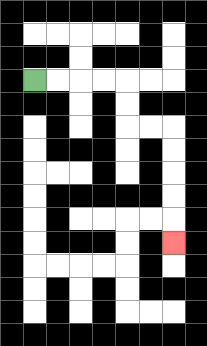{'start': '[1, 3]', 'end': '[7, 10]', 'path_directions': 'R,R,R,R,D,D,R,R,D,D,D,D,D', 'path_coordinates': '[[1, 3], [2, 3], [3, 3], [4, 3], [5, 3], [5, 4], [5, 5], [6, 5], [7, 5], [7, 6], [7, 7], [7, 8], [7, 9], [7, 10]]'}